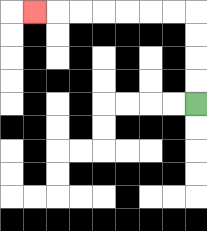{'start': '[8, 4]', 'end': '[1, 0]', 'path_directions': 'U,U,U,U,L,L,L,L,L,L,L', 'path_coordinates': '[[8, 4], [8, 3], [8, 2], [8, 1], [8, 0], [7, 0], [6, 0], [5, 0], [4, 0], [3, 0], [2, 0], [1, 0]]'}